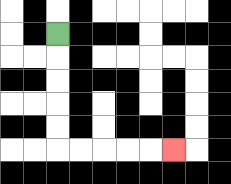{'start': '[2, 1]', 'end': '[7, 6]', 'path_directions': 'D,D,D,D,D,R,R,R,R,R', 'path_coordinates': '[[2, 1], [2, 2], [2, 3], [2, 4], [2, 5], [2, 6], [3, 6], [4, 6], [5, 6], [6, 6], [7, 6]]'}